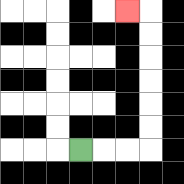{'start': '[3, 6]', 'end': '[5, 0]', 'path_directions': 'R,R,R,U,U,U,U,U,U,L', 'path_coordinates': '[[3, 6], [4, 6], [5, 6], [6, 6], [6, 5], [6, 4], [6, 3], [6, 2], [6, 1], [6, 0], [5, 0]]'}